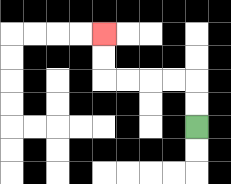{'start': '[8, 5]', 'end': '[4, 1]', 'path_directions': 'U,U,L,L,L,L,U,U', 'path_coordinates': '[[8, 5], [8, 4], [8, 3], [7, 3], [6, 3], [5, 3], [4, 3], [4, 2], [4, 1]]'}